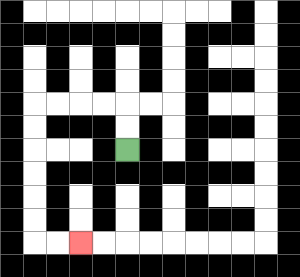{'start': '[5, 6]', 'end': '[3, 10]', 'path_directions': 'U,U,L,L,L,L,D,D,D,D,D,D,R,R', 'path_coordinates': '[[5, 6], [5, 5], [5, 4], [4, 4], [3, 4], [2, 4], [1, 4], [1, 5], [1, 6], [1, 7], [1, 8], [1, 9], [1, 10], [2, 10], [3, 10]]'}